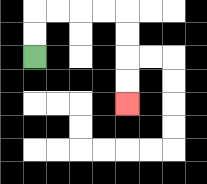{'start': '[1, 2]', 'end': '[5, 4]', 'path_directions': 'U,U,R,R,R,R,D,D,D,D', 'path_coordinates': '[[1, 2], [1, 1], [1, 0], [2, 0], [3, 0], [4, 0], [5, 0], [5, 1], [5, 2], [5, 3], [5, 4]]'}